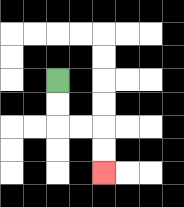{'start': '[2, 3]', 'end': '[4, 7]', 'path_directions': 'D,D,R,R,D,D', 'path_coordinates': '[[2, 3], [2, 4], [2, 5], [3, 5], [4, 5], [4, 6], [4, 7]]'}